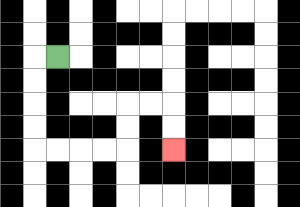{'start': '[2, 2]', 'end': '[7, 6]', 'path_directions': 'L,D,D,D,D,R,R,R,R,U,U,R,R,D,D', 'path_coordinates': '[[2, 2], [1, 2], [1, 3], [1, 4], [1, 5], [1, 6], [2, 6], [3, 6], [4, 6], [5, 6], [5, 5], [5, 4], [6, 4], [7, 4], [7, 5], [7, 6]]'}